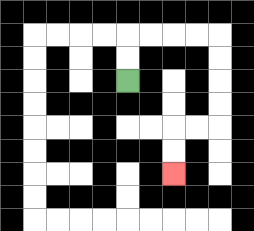{'start': '[5, 3]', 'end': '[7, 7]', 'path_directions': 'U,U,R,R,R,R,D,D,D,D,L,L,D,D', 'path_coordinates': '[[5, 3], [5, 2], [5, 1], [6, 1], [7, 1], [8, 1], [9, 1], [9, 2], [9, 3], [9, 4], [9, 5], [8, 5], [7, 5], [7, 6], [7, 7]]'}